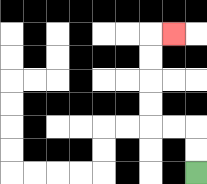{'start': '[8, 7]', 'end': '[7, 1]', 'path_directions': 'U,U,L,L,U,U,U,U,R', 'path_coordinates': '[[8, 7], [8, 6], [8, 5], [7, 5], [6, 5], [6, 4], [6, 3], [6, 2], [6, 1], [7, 1]]'}